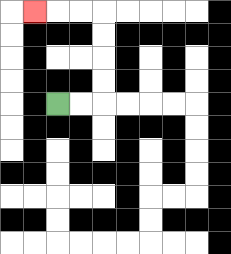{'start': '[2, 4]', 'end': '[1, 0]', 'path_directions': 'R,R,U,U,U,U,L,L,L', 'path_coordinates': '[[2, 4], [3, 4], [4, 4], [4, 3], [4, 2], [4, 1], [4, 0], [3, 0], [2, 0], [1, 0]]'}